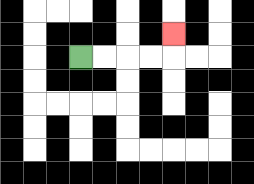{'start': '[3, 2]', 'end': '[7, 1]', 'path_directions': 'R,R,R,R,U', 'path_coordinates': '[[3, 2], [4, 2], [5, 2], [6, 2], [7, 2], [7, 1]]'}